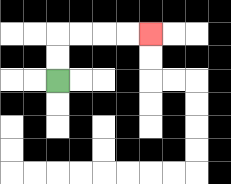{'start': '[2, 3]', 'end': '[6, 1]', 'path_directions': 'U,U,R,R,R,R', 'path_coordinates': '[[2, 3], [2, 2], [2, 1], [3, 1], [4, 1], [5, 1], [6, 1]]'}